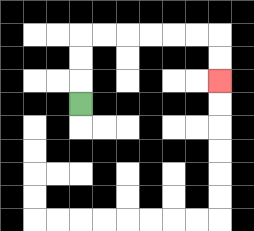{'start': '[3, 4]', 'end': '[9, 3]', 'path_directions': 'U,U,U,R,R,R,R,R,R,D,D', 'path_coordinates': '[[3, 4], [3, 3], [3, 2], [3, 1], [4, 1], [5, 1], [6, 1], [7, 1], [8, 1], [9, 1], [9, 2], [9, 3]]'}